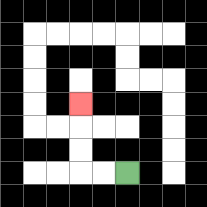{'start': '[5, 7]', 'end': '[3, 4]', 'path_directions': 'L,L,U,U,U', 'path_coordinates': '[[5, 7], [4, 7], [3, 7], [3, 6], [3, 5], [3, 4]]'}